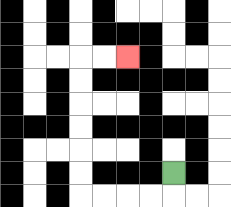{'start': '[7, 7]', 'end': '[5, 2]', 'path_directions': 'D,L,L,L,L,U,U,U,U,U,U,R,R', 'path_coordinates': '[[7, 7], [7, 8], [6, 8], [5, 8], [4, 8], [3, 8], [3, 7], [3, 6], [3, 5], [3, 4], [3, 3], [3, 2], [4, 2], [5, 2]]'}